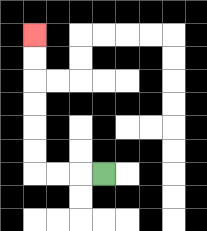{'start': '[4, 7]', 'end': '[1, 1]', 'path_directions': 'L,L,L,U,U,U,U,U,U', 'path_coordinates': '[[4, 7], [3, 7], [2, 7], [1, 7], [1, 6], [1, 5], [1, 4], [1, 3], [1, 2], [1, 1]]'}